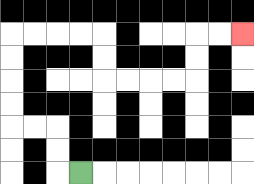{'start': '[3, 7]', 'end': '[10, 1]', 'path_directions': 'L,U,U,L,L,U,U,U,U,R,R,R,R,D,D,R,R,R,R,U,U,R,R', 'path_coordinates': '[[3, 7], [2, 7], [2, 6], [2, 5], [1, 5], [0, 5], [0, 4], [0, 3], [0, 2], [0, 1], [1, 1], [2, 1], [3, 1], [4, 1], [4, 2], [4, 3], [5, 3], [6, 3], [7, 3], [8, 3], [8, 2], [8, 1], [9, 1], [10, 1]]'}